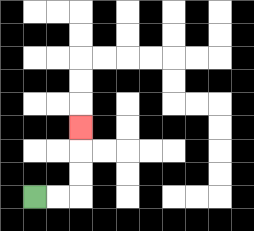{'start': '[1, 8]', 'end': '[3, 5]', 'path_directions': 'R,R,U,U,U', 'path_coordinates': '[[1, 8], [2, 8], [3, 8], [3, 7], [3, 6], [3, 5]]'}